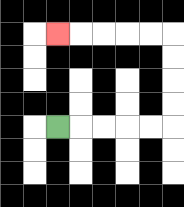{'start': '[2, 5]', 'end': '[2, 1]', 'path_directions': 'R,R,R,R,R,U,U,U,U,L,L,L,L,L', 'path_coordinates': '[[2, 5], [3, 5], [4, 5], [5, 5], [6, 5], [7, 5], [7, 4], [7, 3], [7, 2], [7, 1], [6, 1], [5, 1], [4, 1], [3, 1], [2, 1]]'}